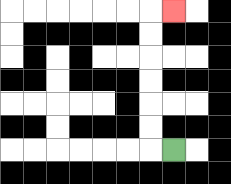{'start': '[7, 6]', 'end': '[7, 0]', 'path_directions': 'L,U,U,U,U,U,U,R', 'path_coordinates': '[[7, 6], [6, 6], [6, 5], [6, 4], [6, 3], [6, 2], [6, 1], [6, 0], [7, 0]]'}